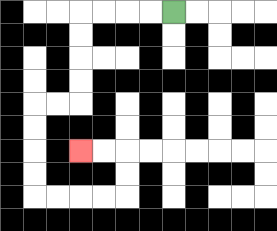{'start': '[7, 0]', 'end': '[3, 6]', 'path_directions': 'L,L,L,L,D,D,D,D,L,L,D,D,D,D,R,R,R,R,U,U,L,L', 'path_coordinates': '[[7, 0], [6, 0], [5, 0], [4, 0], [3, 0], [3, 1], [3, 2], [3, 3], [3, 4], [2, 4], [1, 4], [1, 5], [1, 6], [1, 7], [1, 8], [2, 8], [3, 8], [4, 8], [5, 8], [5, 7], [5, 6], [4, 6], [3, 6]]'}